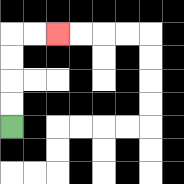{'start': '[0, 5]', 'end': '[2, 1]', 'path_directions': 'U,U,U,U,R,R', 'path_coordinates': '[[0, 5], [0, 4], [0, 3], [0, 2], [0, 1], [1, 1], [2, 1]]'}